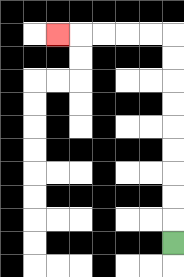{'start': '[7, 10]', 'end': '[2, 1]', 'path_directions': 'U,U,U,U,U,U,U,U,U,L,L,L,L,L', 'path_coordinates': '[[7, 10], [7, 9], [7, 8], [7, 7], [7, 6], [7, 5], [7, 4], [7, 3], [7, 2], [7, 1], [6, 1], [5, 1], [4, 1], [3, 1], [2, 1]]'}